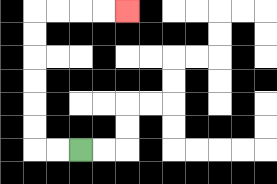{'start': '[3, 6]', 'end': '[5, 0]', 'path_directions': 'L,L,U,U,U,U,U,U,R,R,R,R', 'path_coordinates': '[[3, 6], [2, 6], [1, 6], [1, 5], [1, 4], [1, 3], [1, 2], [1, 1], [1, 0], [2, 0], [3, 0], [4, 0], [5, 0]]'}